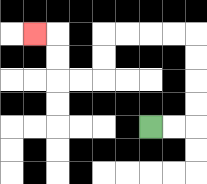{'start': '[6, 5]', 'end': '[1, 1]', 'path_directions': 'R,R,U,U,U,U,L,L,L,L,D,D,L,L,U,U,L', 'path_coordinates': '[[6, 5], [7, 5], [8, 5], [8, 4], [8, 3], [8, 2], [8, 1], [7, 1], [6, 1], [5, 1], [4, 1], [4, 2], [4, 3], [3, 3], [2, 3], [2, 2], [2, 1], [1, 1]]'}